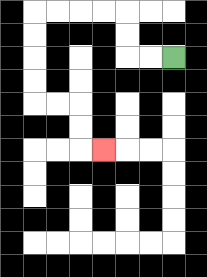{'start': '[7, 2]', 'end': '[4, 6]', 'path_directions': 'L,L,U,U,L,L,L,L,D,D,D,D,R,R,D,D,R', 'path_coordinates': '[[7, 2], [6, 2], [5, 2], [5, 1], [5, 0], [4, 0], [3, 0], [2, 0], [1, 0], [1, 1], [1, 2], [1, 3], [1, 4], [2, 4], [3, 4], [3, 5], [3, 6], [4, 6]]'}